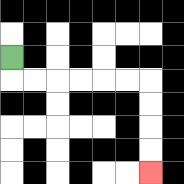{'start': '[0, 2]', 'end': '[6, 7]', 'path_directions': 'D,R,R,R,R,R,R,D,D,D,D', 'path_coordinates': '[[0, 2], [0, 3], [1, 3], [2, 3], [3, 3], [4, 3], [5, 3], [6, 3], [6, 4], [6, 5], [6, 6], [6, 7]]'}